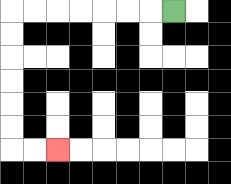{'start': '[7, 0]', 'end': '[2, 6]', 'path_directions': 'L,L,L,L,L,L,L,D,D,D,D,D,D,R,R', 'path_coordinates': '[[7, 0], [6, 0], [5, 0], [4, 0], [3, 0], [2, 0], [1, 0], [0, 0], [0, 1], [0, 2], [0, 3], [0, 4], [0, 5], [0, 6], [1, 6], [2, 6]]'}